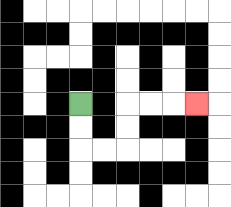{'start': '[3, 4]', 'end': '[8, 4]', 'path_directions': 'D,D,R,R,U,U,R,R,R', 'path_coordinates': '[[3, 4], [3, 5], [3, 6], [4, 6], [5, 6], [5, 5], [5, 4], [6, 4], [7, 4], [8, 4]]'}